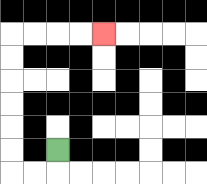{'start': '[2, 6]', 'end': '[4, 1]', 'path_directions': 'D,L,L,U,U,U,U,U,U,R,R,R,R', 'path_coordinates': '[[2, 6], [2, 7], [1, 7], [0, 7], [0, 6], [0, 5], [0, 4], [0, 3], [0, 2], [0, 1], [1, 1], [2, 1], [3, 1], [4, 1]]'}